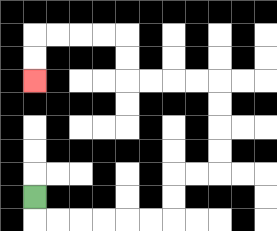{'start': '[1, 8]', 'end': '[1, 3]', 'path_directions': 'D,R,R,R,R,R,R,U,U,R,R,U,U,U,U,L,L,L,L,U,U,L,L,L,L,D,D', 'path_coordinates': '[[1, 8], [1, 9], [2, 9], [3, 9], [4, 9], [5, 9], [6, 9], [7, 9], [7, 8], [7, 7], [8, 7], [9, 7], [9, 6], [9, 5], [9, 4], [9, 3], [8, 3], [7, 3], [6, 3], [5, 3], [5, 2], [5, 1], [4, 1], [3, 1], [2, 1], [1, 1], [1, 2], [1, 3]]'}